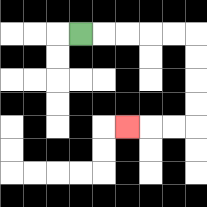{'start': '[3, 1]', 'end': '[5, 5]', 'path_directions': 'R,R,R,R,R,D,D,D,D,L,L,L', 'path_coordinates': '[[3, 1], [4, 1], [5, 1], [6, 1], [7, 1], [8, 1], [8, 2], [8, 3], [8, 4], [8, 5], [7, 5], [6, 5], [5, 5]]'}